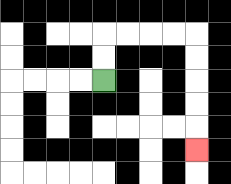{'start': '[4, 3]', 'end': '[8, 6]', 'path_directions': 'U,U,R,R,R,R,D,D,D,D,D', 'path_coordinates': '[[4, 3], [4, 2], [4, 1], [5, 1], [6, 1], [7, 1], [8, 1], [8, 2], [8, 3], [8, 4], [8, 5], [8, 6]]'}